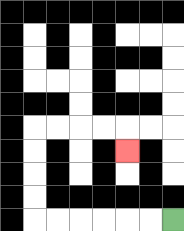{'start': '[7, 9]', 'end': '[5, 6]', 'path_directions': 'L,L,L,L,L,L,U,U,U,U,R,R,R,R,D', 'path_coordinates': '[[7, 9], [6, 9], [5, 9], [4, 9], [3, 9], [2, 9], [1, 9], [1, 8], [1, 7], [1, 6], [1, 5], [2, 5], [3, 5], [4, 5], [5, 5], [5, 6]]'}